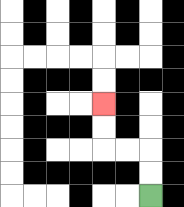{'start': '[6, 8]', 'end': '[4, 4]', 'path_directions': 'U,U,L,L,U,U', 'path_coordinates': '[[6, 8], [6, 7], [6, 6], [5, 6], [4, 6], [4, 5], [4, 4]]'}